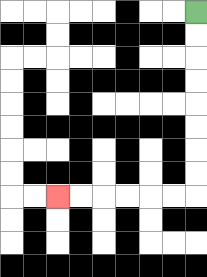{'start': '[8, 0]', 'end': '[2, 8]', 'path_directions': 'D,D,D,D,D,D,D,D,L,L,L,L,L,L', 'path_coordinates': '[[8, 0], [8, 1], [8, 2], [8, 3], [8, 4], [8, 5], [8, 6], [8, 7], [8, 8], [7, 8], [6, 8], [5, 8], [4, 8], [3, 8], [2, 8]]'}